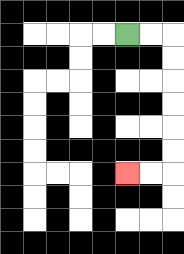{'start': '[5, 1]', 'end': '[5, 7]', 'path_directions': 'R,R,D,D,D,D,D,D,L,L', 'path_coordinates': '[[5, 1], [6, 1], [7, 1], [7, 2], [7, 3], [7, 4], [7, 5], [7, 6], [7, 7], [6, 7], [5, 7]]'}